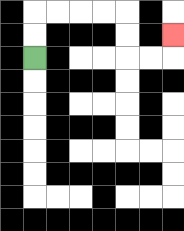{'start': '[1, 2]', 'end': '[7, 1]', 'path_directions': 'U,U,R,R,R,R,D,D,R,R,U', 'path_coordinates': '[[1, 2], [1, 1], [1, 0], [2, 0], [3, 0], [4, 0], [5, 0], [5, 1], [5, 2], [6, 2], [7, 2], [7, 1]]'}